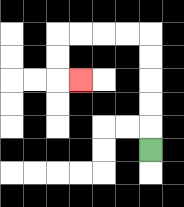{'start': '[6, 6]', 'end': '[3, 3]', 'path_directions': 'U,U,U,U,U,L,L,L,L,D,D,R', 'path_coordinates': '[[6, 6], [6, 5], [6, 4], [6, 3], [6, 2], [6, 1], [5, 1], [4, 1], [3, 1], [2, 1], [2, 2], [2, 3], [3, 3]]'}